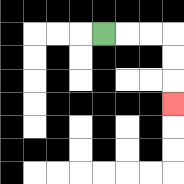{'start': '[4, 1]', 'end': '[7, 4]', 'path_directions': 'R,R,R,D,D,D', 'path_coordinates': '[[4, 1], [5, 1], [6, 1], [7, 1], [7, 2], [7, 3], [7, 4]]'}